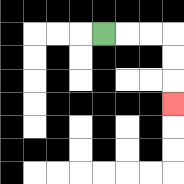{'start': '[4, 1]', 'end': '[7, 4]', 'path_directions': 'R,R,R,D,D,D', 'path_coordinates': '[[4, 1], [5, 1], [6, 1], [7, 1], [7, 2], [7, 3], [7, 4]]'}